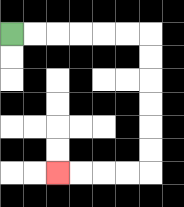{'start': '[0, 1]', 'end': '[2, 7]', 'path_directions': 'R,R,R,R,R,R,D,D,D,D,D,D,L,L,L,L', 'path_coordinates': '[[0, 1], [1, 1], [2, 1], [3, 1], [4, 1], [5, 1], [6, 1], [6, 2], [6, 3], [6, 4], [6, 5], [6, 6], [6, 7], [5, 7], [4, 7], [3, 7], [2, 7]]'}